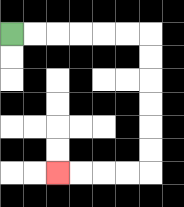{'start': '[0, 1]', 'end': '[2, 7]', 'path_directions': 'R,R,R,R,R,R,D,D,D,D,D,D,L,L,L,L', 'path_coordinates': '[[0, 1], [1, 1], [2, 1], [3, 1], [4, 1], [5, 1], [6, 1], [6, 2], [6, 3], [6, 4], [6, 5], [6, 6], [6, 7], [5, 7], [4, 7], [3, 7], [2, 7]]'}